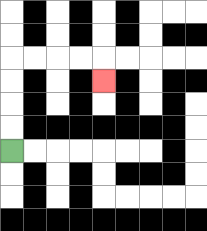{'start': '[0, 6]', 'end': '[4, 3]', 'path_directions': 'U,U,U,U,R,R,R,R,D', 'path_coordinates': '[[0, 6], [0, 5], [0, 4], [0, 3], [0, 2], [1, 2], [2, 2], [3, 2], [4, 2], [4, 3]]'}